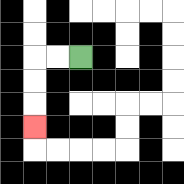{'start': '[3, 2]', 'end': '[1, 5]', 'path_directions': 'L,L,D,D,D', 'path_coordinates': '[[3, 2], [2, 2], [1, 2], [1, 3], [1, 4], [1, 5]]'}